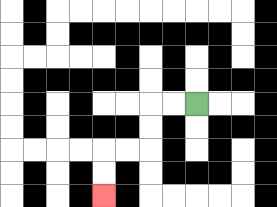{'start': '[8, 4]', 'end': '[4, 8]', 'path_directions': 'L,L,D,D,L,L,D,D', 'path_coordinates': '[[8, 4], [7, 4], [6, 4], [6, 5], [6, 6], [5, 6], [4, 6], [4, 7], [4, 8]]'}